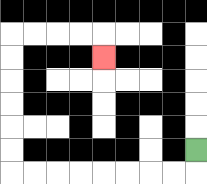{'start': '[8, 6]', 'end': '[4, 2]', 'path_directions': 'D,L,L,L,L,L,L,L,L,U,U,U,U,U,U,R,R,R,R,D', 'path_coordinates': '[[8, 6], [8, 7], [7, 7], [6, 7], [5, 7], [4, 7], [3, 7], [2, 7], [1, 7], [0, 7], [0, 6], [0, 5], [0, 4], [0, 3], [0, 2], [0, 1], [1, 1], [2, 1], [3, 1], [4, 1], [4, 2]]'}